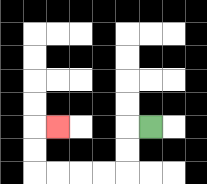{'start': '[6, 5]', 'end': '[2, 5]', 'path_directions': 'L,D,D,L,L,L,L,U,U,R', 'path_coordinates': '[[6, 5], [5, 5], [5, 6], [5, 7], [4, 7], [3, 7], [2, 7], [1, 7], [1, 6], [1, 5], [2, 5]]'}